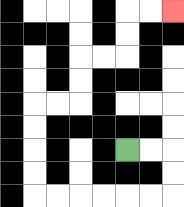{'start': '[5, 6]', 'end': '[7, 0]', 'path_directions': 'R,R,D,D,L,L,L,L,L,L,U,U,U,U,R,R,U,U,R,R,U,U,R,R', 'path_coordinates': '[[5, 6], [6, 6], [7, 6], [7, 7], [7, 8], [6, 8], [5, 8], [4, 8], [3, 8], [2, 8], [1, 8], [1, 7], [1, 6], [1, 5], [1, 4], [2, 4], [3, 4], [3, 3], [3, 2], [4, 2], [5, 2], [5, 1], [5, 0], [6, 0], [7, 0]]'}